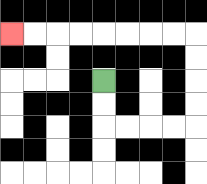{'start': '[4, 3]', 'end': '[0, 1]', 'path_directions': 'D,D,R,R,R,R,U,U,U,U,L,L,L,L,L,L,L,L', 'path_coordinates': '[[4, 3], [4, 4], [4, 5], [5, 5], [6, 5], [7, 5], [8, 5], [8, 4], [8, 3], [8, 2], [8, 1], [7, 1], [6, 1], [5, 1], [4, 1], [3, 1], [2, 1], [1, 1], [0, 1]]'}